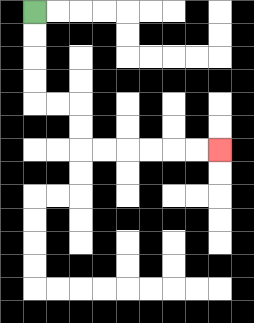{'start': '[1, 0]', 'end': '[9, 6]', 'path_directions': 'D,D,D,D,R,R,D,D,R,R,R,R,R,R', 'path_coordinates': '[[1, 0], [1, 1], [1, 2], [1, 3], [1, 4], [2, 4], [3, 4], [3, 5], [3, 6], [4, 6], [5, 6], [6, 6], [7, 6], [8, 6], [9, 6]]'}